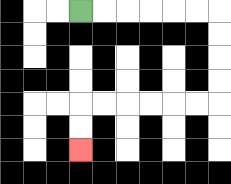{'start': '[3, 0]', 'end': '[3, 6]', 'path_directions': 'R,R,R,R,R,R,D,D,D,D,L,L,L,L,L,L,D,D', 'path_coordinates': '[[3, 0], [4, 0], [5, 0], [6, 0], [7, 0], [8, 0], [9, 0], [9, 1], [9, 2], [9, 3], [9, 4], [8, 4], [7, 4], [6, 4], [5, 4], [4, 4], [3, 4], [3, 5], [3, 6]]'}